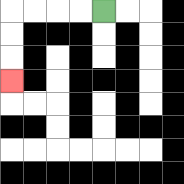{'start': '[4, 0]', 'end': '[0, 3]', 'path_directions': 'L,L,L,L,D,D,D', 'path_coordinates': '[[4, 0], [3, 0], [2, 0], [1, 0], [0, 0], [0, 1], [0, 2], [0, 3]]'}